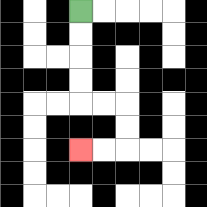{'start': '[3, 0]', 'end': '[3, 6]', 'path_directions': 'D,D,D,D,R,R,D,D,L,L', 'path_coordinates': '[[3, 0], [3, 1], [3, 2], [3, 3], [3, 4], [4, 4], [5, 4], [5, 5], [5, 6], [4, 6], [3, 6]]'}